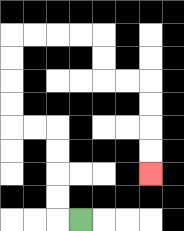{'start': '[3, 9]', 'end': '[6, 7]', 'path_directions': 'L,U,U,U,U,L,L,U,U,U,U,R,R,R,R,D,D,R,R,D,D,D,D', 'path_coordinates': '[[3, 9], [2, 9], [2, 8], [2, 7], [2, 6], [2, 5], [1, 5], [0, 5], [0, 4], [0, 3], [0, 2], [0, 1], [1, 1], [2, 1], [3, 1], [4, 1], [4, 2], [4, 3], [5, 3], [6, 3], [6, 4], [6, 5], [6, 6], [6, 7]]'}